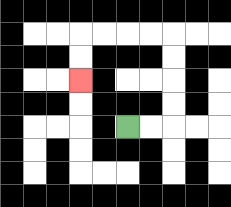{'start': '[5, 5]', 'end': '[3, 3]', 'path_directions': 'R,R,U,U,U,U,L,L,L,L,D,D', 'path_coordinates': '[[5, 5], [6, 5], [7, 5], [7, 4], [7, 3], [7, 2], [7, 1], [6, 1], [5, 1], [4, 1], [3, 1], [3, 2], [3, 3]]'}